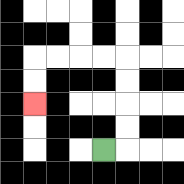{'start': '[4, 6]', 'end': '[1, 4]', 'path_directions': 'R,U,U,U,U,L,L,L,L,D,D', 'path_coordinates': '[[4, 6], [5, 6], [5, 5], [5, 4], [5, 3], [5, 2], [4, 2], [3, 2], [2, 2], [1, 2], [1, 3], [1, 4]]'}